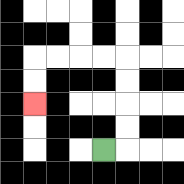{'start': '[4, 6]', 'end': '[1, 4]', 'path_directions': 'R,U,U,U,U,L,L,L,L,D,D', 'path_coordinates': '[[4, 6], [5, 6], [5, 5], [5, 4], [5, 3], [5, 2], [4, 2], [3, 2], [2, 2], [1, 2], [1, 3], [1, 4]]'}